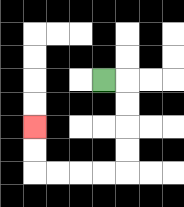{'start': '[4, 3]', 'end': '[1, 5]', 'path_directions': 'R,D,D,D,D,L,L,L,L,U,U', 'path_coordinates': '[[4, 3], [5, 3], [5, 4], [5, 5], [5, 6], [5, 7], [4, 7], [3, 7], [2, 7], [1, 7], [1, 6], [1, 5]]'}